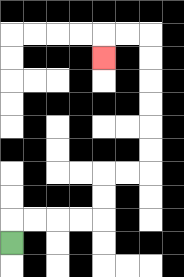{'start': '[0, 10]', 'end': '[4, 2]', 'path_directions': 'U,R,R,R,R,U,U,R,R,U,U,U,U,U,U,L,L,D', 'path_coordinates': '[[0, 10], [0, 9], [1, 9], [2, 9], [3, 9], [4, 9], [4, 8], [4, 7], [5, 7], [6, 7], [6, 6], [6, 5], [6, 4], [6, 3], [6, 2], [6, 1], [5, 1], [4, 1], [4, 2]]'}